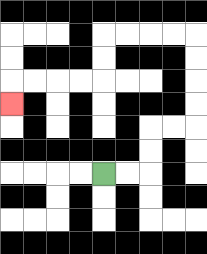{'start': '[4, 7]', 'end': '[0, 4]', 'path_directions': 'R,R,U,U,R,R,U,U,U,U,L,L,L,L,D,D,L,L,L,L,D', 'path_coordinates': '[[4, 7], [5, 7], [6, 7], [6, 6], [6, 5], [7, 5], [8, 5], [8, 4], [8, 3], [8, 2], [8, 1], [7, 1], [6, 1], [5, 1], [4, 1], [4, 2], [4, 3], [3, 3], [2, 3], [1, 3], [0, 3], [0, 4]]'}